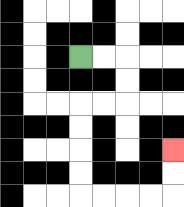{'start': '[3, 2]', 'end': '[7, 6]', 'path_directions': 'R,R,D,D,L,L,D,D,D,D,R,R,R,R,U,U', 'path_coordinates': '[[3, 2], [4, 2], [5, 2], [5, 3], [5, 4], [4, 4], [3, 4], [3, 5], [3, 6], [3, 7], [3, 8], [4, 8], [5, 8], [6, 8], [7, 8], [7, 7], [7, 6]]'}